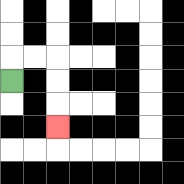{'start': '[0, 3]', 'end': '[2, 5]', 'path_directions': 'U,R,R,D,D,D', 'path_coordinates': '[[0, 3], [0, 2], [1, 2], [2, 2], [2, 3], [2, 4], [2, 5]]'}